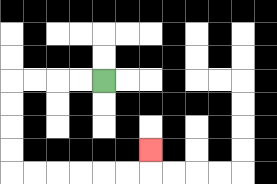{'start': '[4, 3]', 'end': '[6, 6]', 'path_directions': 'L,L,L,L,D,D,D,D,R,R,R,R,R,R,U', 'path_coordinates': '[[4, 3], [3, 3], [2, 3], [1, 3], [0, 3], [0, 4], [0, 5], [0, 6], [0, 7], [1, 7], [2, 7], [3, 7], [4, 7], [5, 7], [6, 7], [6, 6]]'}